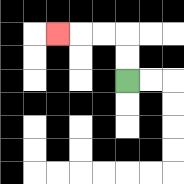{'start': '[5, 3]', 'end': '[2, 1]', 'path_directions': 'U,U,L,L,L', 'path_coordinates': '[[5, 3], [5, 2], [5, 1], [4, 1], [3, 1], [2, 1]]'}